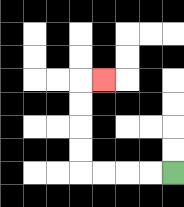{'start': '[7, 7]', 'end': '[4, 3]', 'path_directions': 'L,L,L,L,U,U,U,U,R', 'path_coordinates': '[[7, 7], [6, 7], [5, 7], [4, 7], [3, 7], [3, 6], [3, 5], [3, 4], [3, 3], [4, 3]]'}